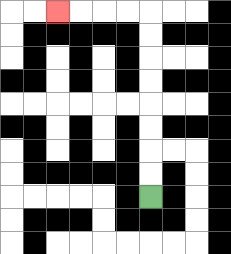{'start': '[6, 8]', 'end': '[2, 0]', 'path_directions': 'U,U,U,U,U,U,U,U,L,L,L,L', 'path_coordinates': '[[6, 8], [6, 7], [6, 6], [6, 5], [6, 4], [6, 3], [6, 2], [6, 1], [6, 0], [5, 0], [4, 0], [3, 0], [2, 0]]'}